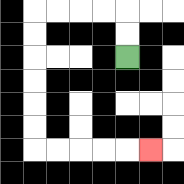{'start': '[5, 2]', 'end': '[6, 6]', 'path_directions': 'U,U,L,L,L,L,D,D,D,D,D,D,R,R,R,R,R', 'path_coordinates': '[[5, 2], [5, 1], [5, 0], [4, 0], [3, 0], [2, 0], [1, 0], [1, 1], [1, 2], [1, 3], [1, 4], [1, 5], [1, 6], [2, 6], [3, 6], [4, 6], [5, 6], [6, 6]]'}